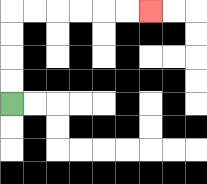{'start': '[0, 4]', 'end': '[6, 0]', 'path_directions': 'U,U,U,U,R,R,R,R,R,R', 'path_coordinates': '[[0, 4], [0, 3], [0, 2], [0, 1], [0, 0], [1, 0], [2, 0], [3, 0], [4, 0], [5, 0], [6, 0]]'}